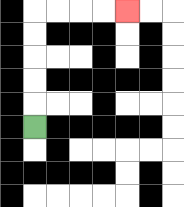{'start': '[1, 5]', 'end': '[5, 0]', 'path_directions': 'U,U,U,U,U,R,R,R,R', 'path_coordinates': '[[1, 5], [1, 4], [1, 3], [1, 2], [1, 1], [1, 0], [2, 0], [3, 0], [4, 0], [5, 0]]'}